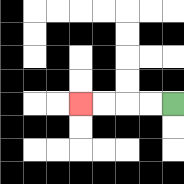{'start': '[7, 4]', 'end': '[3, 4]', 'path_directions': 'L,L,L,L', 'path_coordinates': '[[7, 4], [6, 4], [5, 4], [4, 4], [3, 4]]'}